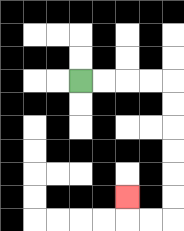{'start': '[3, 3]', 'end': '[5, 8]', 'path_directions': 'R,R,R,R,D,D,D,D,D,D,L,L,U', 'path_coordinates': '[[3, 3], [4, 3], [5, 3], [6, 3], [7, 3], [7, 4], [7, 5], [7, 6], [7, 7], [7, 8], [7, 9], [6, 9], [5, 9], [5, 8]]'}